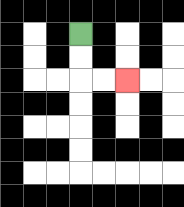{'start': '[3, 1]', 'end': '[5, 3]', 'path_directions': 'D,D,R,R', 'path_coordinates': '[[3, 1], [3, 2], [3, 3], [4, 3], [5, 3]]'}